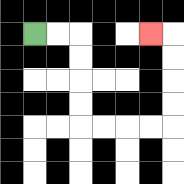{'start': '[1, 1]', 'end': '[6, 1]', 'path_directions': 'R,R,D,D,D,D,R,R,R,R,U,U,U,U,L', 'path_coordinates': '[[1, 1], [2, 1], [3, 1], [3, 2], [3, 3], [3, 4], [3, 5], [4, 5], [5, 5], [6, 5], [7, 5], [7, 4], [7, 3], [7, 2], [7, 1], [6, 1]]'}